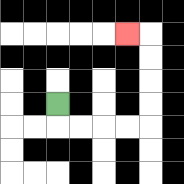{'start': '[2, 4]', 'end': '[5, 1]', 'path_directions': 'D,R,R,R,R,U,U,U,U,L', 'path_coordinates': '[[2, 4], [2, 5], [3, 5], [4, 5], [5, 5], [6, 5], [6, 4], [6, 3], [6, 2], [6, 1], [5, 1]]'}